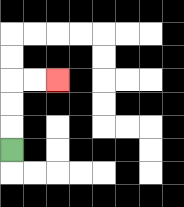{'start': '[0, 6]', 'end': '[2, 3]', 'path_directions': 'U,U,U,R,R', 'path_coordinates': '[[0, 6], [0, 5], [0, 4], [0, 3], [1, 3], [2, 3]]'}